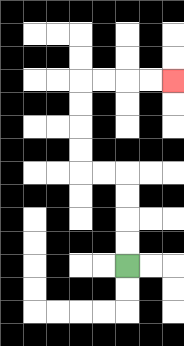{'start': '[5, 11]', 'end': '[7, 3]', 'path_directions': 'U,U,U,U,L,L,U,U,U,U,R,R,R,R', 'path_coordinates': '[[5, 11], [5, 10], [5, 9], [5, 8], [5, 7], [4, 7], [3, 7], [3, 6], [3, 5], [3, 4], [3, 3], [4, 3], [5, 3], [6, 3], [7, 3]]'}